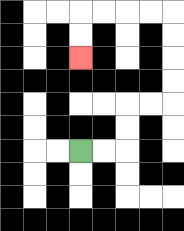{'start': '[3, 6]', 'end': '[3, 2]', 'path_directions': 'R,R,U,U,R,R,U,U,U,U,L,L,L,L,D,D', 'path_coordinates': '[[3, 6], [4, 6], [5, 6], [5, 5], [5, 4], [6, 4], [7, 4], [7, 3], [7, 2], [7, 1], [7, 0], [6, 0], [5, 0], [4, 0], [3, 0], [3, 1], [3, 2]]'}